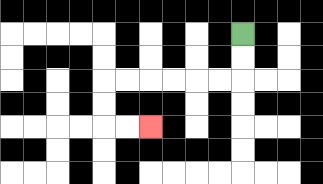{'start': '[10, 1]', 'end': '[6, 5]', 'path_directions': 'D,D,L,L,L,L,L,L,D,D,R,R', 'path_coordinates': '[[10, 1], [10, 2], [10, 3], [9, 3], [8, 3], [7, 3], [6, 3], [5, 3], [4, 3], [4, 4], [4, 5], [5, 5], [6, 5]]'}